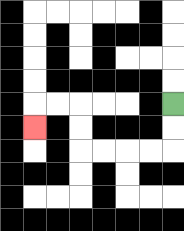{'start': '[7, 4]', 'end': '[1, 5]', 'path_directions': 'D,D,L,L,L,L,U,U,L,L,D', 'path_coordinates': '[[7, 4], [7, 5], [7, 6], [6, 6], [5, 6], [4, 6], [3, 6], [3, 5], [3, 4], [2, 4], [1, 4], [1, 5]]'}